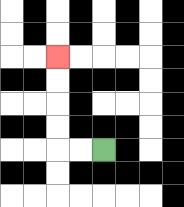{'start': '[4, 6]', 'end': '[2, 2]', 'path_directions': 'L,L,U,U,U,U', 'path_coordinates': '[[4, 6], [3, 6], [2, 6], [2, 5], [2, 4], [2, 3], [2, 2]]'}